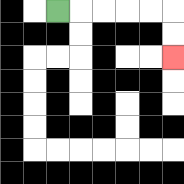{'start': '[2, 0]', 'end': '[7, 2]', 'path_directions': 'R,R,R,R,R,D,D', 'path_coordinates': '[[2, 0], [3, 0], [4, 0], [5, 0], [6, 0], [7, 0], [7, 1], [7, 2]]'}